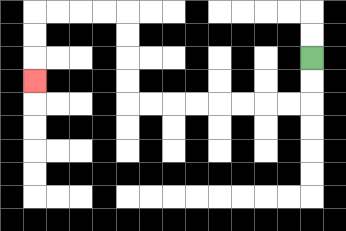{'start': '[13, 2]', 'end': '[1, 3]', 'path_directions': 'D,D,L,L,L,L,L,L,L,L,U,U,U,U,L,L,L,L,D,D,D', 'path_coordinates': '[[13, 2], [13, 3], [13, 4], [12, 4], [11, 4], [10, 4], [9, 4], [8, 4], [7, 4], [6, 4], [5, 4], [5, 3], [5, 2], [5, 1], [5, 0], [4, 0], [3, 0], [2, 0], [1, 0], [1, 1], [1, 2], [1, 3]]'}